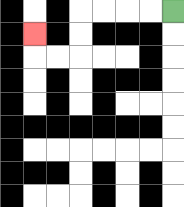{'start': '[7, 0]', 'end': '[1, 1]', 'path_directions': 'L,L,L,L,D,D,L,L,U', 'path_coordinates': '[[7, 0], [6, 0], [5, 0], [4, 0], [3, 0], [3, 1], [3, 2], [2, 2], [1, 2], [1, 1]]'}